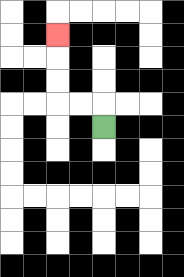{'start': '[4, 5]', 'end': '[2, 1]', 'path_directions': 'U,L,L,U,U,U', 'path_coordinates': '[[4, 5], [4, 4], [3, 4], [2, 4], [2, 3], [2, 2], [2, 1]]'}